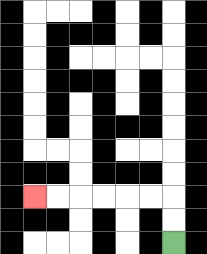{'start': '[7, 10]', 'end': '[1, 8]', 'path_directions': 'U,U,L,L,L,L,L,L', 'path_coordinates': '[[7, 10], [7, 9], [7, 8], [6, 8], [5, 8], [4, 8], [3, 8], [2, 8], [1, 8]]'}